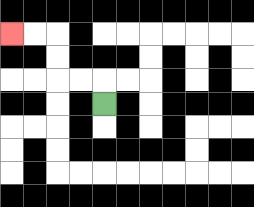{'start': '[4, 4]', 'end': '[0, 1]', 'path_directions': 'U,L,L,U,U,L,L', 'path_coordinates': '[[4, 4], [4, 3], [3, 3], [2, 3], [2, 2], [2, 1], [1, 1], [0, 1]]'}